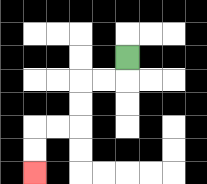{'start': '[5, 2]', 'end': '[1, 7]', 'path_directions': 'D,L,L,D,D,L,L,D,D', 'path_coordinates': '[[5, 2], [5, 3], [4, 3], [3, 3], [3, 4], [3, 5], [2, 5], [1, 5], [1, 6], [1, 7]]'}